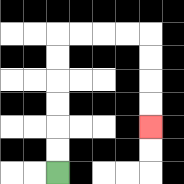{'start': '[2, 7]', 'end': '[6, 5]', 'path_directions': 'U,U,U,U,U,U,R,R,R,R,D,D,D,D', 'path_coordinates': '[[2, 7], [2, 6], [2, 5], [2, 4], [2, 3], [2, 2], [2, 1], [3, 1], [4, 1], [5, 1], [6, 1], [6, 2], [6, 3], [6, 4], [6, 5]]'}